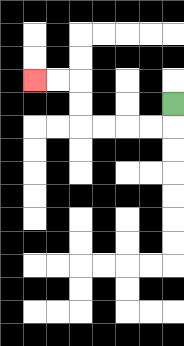{'start': '[7, 4]', 'end': '[1, 3]', 'path_directions': 'D,L,L,L,L,U,U,L,L', 'path_coordinates': '[[7, 4], [7, 5], [6, 5], [5, 5], [4, 5], [3, 5], [3, 4], [3, 3], [2, 3], [1, 3]]'}